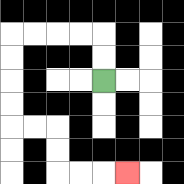{'start': '[4, 3]', 'end': '[5, 7]', 'path_directions': 'U,U,L,L,L,L,D,D,D,D,R,R,D,D,R,R,R', 'path_coordinates': '[[4, 3], [4, 2], [4, 1], [3, 1], [2, 1], [1, 1], [0, 1], [0, 2], [0, 3], [0, 4], [0, 5], [1, 5], [2, 5], [2, 6], [2, 7], [3, 7], [4, 7], [5, 7]]'}